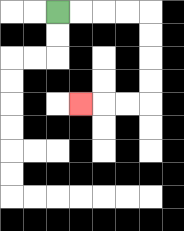{'start': '[2, 0]', 'end': '[3, 4]', 'path_directions': 'R,R,R,R,D,D,D,D,L,L,L', 'path_coordinates': '[[2, 0], [3, 0], [4, 0], [5, 0], [6, 0], [6, 1], [6, 2], [6, 3], [6, 4], [5, 4], [4, 4], [3, 4]]'}